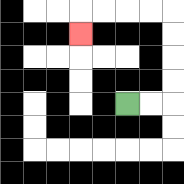{'start': '[5, 4]', 'end': '[3, 1]', 'path_directions': 'R,R,U,U,U,U,L,L,L,L,D', 'path_coordinates': '[[5, 4], [6, 4], [7, 4], [7, 3], [7, 2], [7, 1], [7, 0], [6, 0], [5, 0], [4, 0], [3, 0], [3, 1]]'}